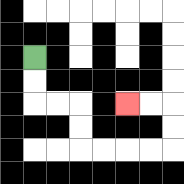{'start': '[1, 2]', 'end': '[5, 4]', 'path_directions': 'D,D,R,R,D,D,R,R,R,R,U,U,L,L', 'path_coordinates': '[[1, 2], [1, 3], [1, 4], [2, 4], [3, 4], [3, 5], [3, 6], [4, 6], [5, 6], [6, 6], [7, 6], [7, 5], [7, 4], [6, 4], [5, 4]]'}